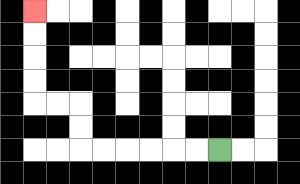{'start': '[9, 6]', 'end': '[1, 0]', 'path_directions': 'L,L,L,L,L,L,U,U,L,L,U,U,U,U', 'path_coordinates': '[[9, 6], [8, 6], [7, 6], [6, 6], [5, 6], [4, 6], [3, 6], [3, 5], [3, 4], [2, 4], [1, 4], [1, 3], [1, 2], [1, 1], [1, 0]]'}